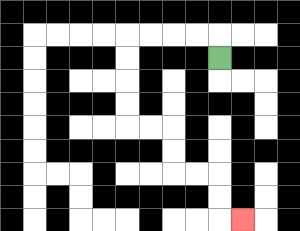{'start': '[9, 2]', 'end': '[10, 9]', 'path_directions': 'U,L,L,L,L,D,D,D,D,R,R,D,D,R,R,D,D,R', 'path_coordinates': '[[9, 2], [9, 1], [8, 1], [7, 1], [6, 1], [5, 1], [5, 2], [5, 3], [5, 4], [5, 5], [6, 5], [7, 5], [7, 6], [7, 7], [8, 7], [9, 7], [9, 8], [9, 9], [10, 9]]'}